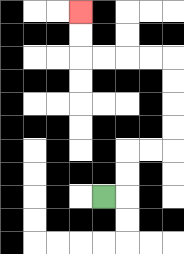{'start': '[4, 8]', 'end': '[3, 0]', 'path_directions': 'R,U,U,R,R,U,U,U,U,L,L,L,L,U,U', 'path_coordinates': '[[4, 8], [5, 8], [5, 7], [5, 6], [6, 6], [7, 6], [7, 5], [7, 4], [7, 3], [7, 2], [6, 2], [5, 2], [4, 2], [3, 2], [3, 1], [3, 0]]'}